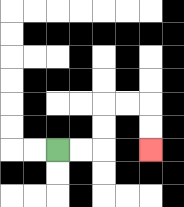{'start': '[2, 6]', 'end': '[6, 6]', 'path_directions': 'R,R,U,U,R,R,D,D', 'path_coordinates': '[[2, 6], [3, 6], [4, 6], [4, 5], [4, 4], [5, 4], [6, 4], [6, 5], [6, 6]]'}